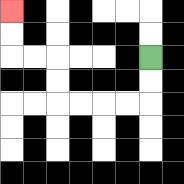{'start': '[6, 2]', 'end': '[0, 0]', 'path_directions': 'D,D,L,L,L,L,U,U,L,L,U,U', 'path_coordinates': '[[6, 2], [6, 3], [6, 4], [5, 4], [4, 4], [3, 4], [2, 4], [2, 3], [2, 2], [1, 2], [0, 2], [0, 1], [0, 0]]'}